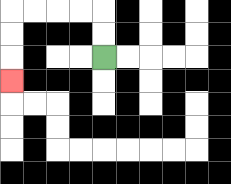{'start': '[4, 2]', 'end': '[0, 3]', 'path_directions': 'U,U,L,L,L,L,D,D,D', 'path_coordinates': '[[4, 2], [4, 1], [4, 0], [3, 0], [2, 0], [1, 0], [0, 0], [0, 1], [0, 2], [0, 3]]'}